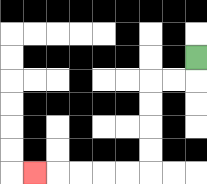{'start': '[8, 2]', 'end': '[1, 7]', 'path_directions': 'D,L,L,D,D,D,D,L,L,L,L,L', 'path_coordinates': '[[8, 2], [8, 3], [7, 3], [6, 3], [6, 4], [6, 5], [6, 6], [6, 7], [5, 7], [4, 7], [3, 7], [2, 7], [1, 7]]'}